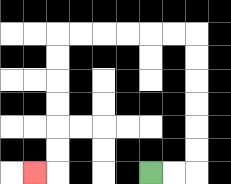{'start': '[6, 7]', 'end': '[1, 7]', 'path_directions': 'R,R,U,U,U,U,U,U,L,L,L,L,L,L,D,D,D,D,D,D,L', 'path_coordinates': '[[6, 7], [7, 7], [8, 7], [8, 6], [8, 5], [8, 4], [8, 3], [8, 2], [8, 1], [7, 1], [6, 1], [5, 1], [4, 1], [3, 1], [2, 1], [2, 2], [2, 3], [2, 4], [2, 5], [2, 6], [2, 7], [1, 7]]'}